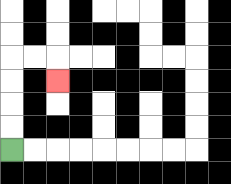{'start': '[0, 6]', 'end': '[2, 3]', 'path_directions': 'U,U,U,U,R,R,D', 'path_coordinates': '[[0, 6], [0, 5], [0, 4], [0, 3], [0, 2], [1, 2], [2, 2], [2, 3]]'}